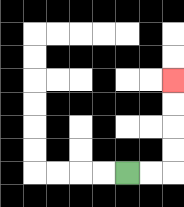{'start': '[5, 7]', 'end': '[7, 3]', 'path_directions': 'R,R,U,U,U,U', 'path_coordinates': '[[5, 7], [6, 7], [7, 7], [7, 6], [7, 5], [7, 4], [7, 3]]'}